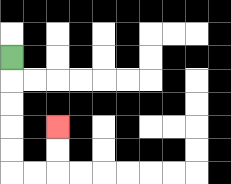{'start': '[0, 2]', 'end': '[2, 5]', 'path_directions': 'D,D,D,D,D,R,R,U,U', 'path_coordinates': '[[0, 2], [0, 3], [0, 4], [0, 5], [0, 6], [0, 7], [1, 7], [2, 7], [2, 6], [2, 5]]'}